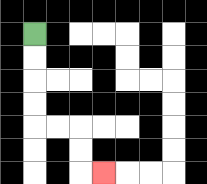{'start': '[1, 1]', 'end': '[4, 7]', 'path_directions': 'D,D,D,D,R,R,D,D,R', 'path_coordinates': '[[1, 1], [1, 2], [1, 3], [1, 4], [1, 5], [2, 5], [3, 5], [3, 6], [3, 7], [4, 7]]'}